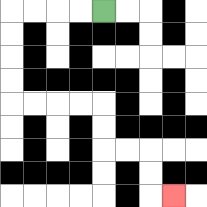{'start': '[4, 0]', 'end': '[7, 8]', 'path_directions': 'L,L,L,L,D,D,D,D,R,R,R,R,D,D,R,R,D,D,R', 'path_coordinates': '[[4, 0], [3, 0], [2, 0], [1, 0], [0, 0], [0, 1], [0, 2], [0, 3], [0, 4], [1, 4], [2, 4], [3, 4], [4, 4], [4, 5], [4, 6], [5, 6], [6, 6], [6, 7], [6, 8], [7, 8]]'}